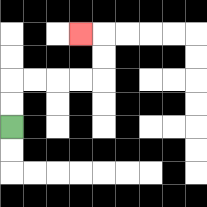{'start': '[0, 5]', 'end': '[3, 1]', 'path_directions': 'U,U,R,R,R,R,U,U,L', 'path_coordinates': '[[0, 5], [0, 4], [0, 3], [1, 3], [2, 3], [3, 3], [4, 3], [4, 2], [4, 1], [3, 1]]'}